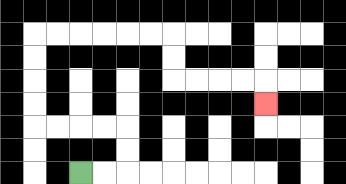{'start': '[3, 7]', 'end': '[11, 4]', 'path_directions': 'R,R,U,U,L,L,L,L,U,U,U,U,R,R,R,R,R,R,D,D,R,R,R,R,D', 'path_coordinates': '[[3, 7], [4, 7], [5, 7], [5, 6], [5, 5], [4, 5], [3, 5], [2, 5], [1, 5], [1, 4], [1, 3], [1, 2], [1, 1], [2, 1], [3, 1], [4, 1], [5, 1], [6, 1], [7, 1], [7, 2], [7, 3], [8, 3], [9, 3], [10, 3], [11, 3], [11, 4]]'}